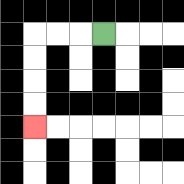{'start': '[4, 1]', 'end': '[1, 5]', 'path_directions': 'L,L,L,D,D,D,D', 'path_coordinates': '[[4, 1], [3, 1], [2, 1], [1, 1], [1, 2], [1, 3], [1, 4], [1, 5]]'}